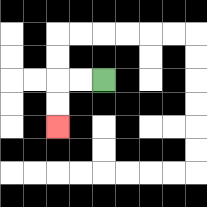{'start': '[4, 3]', 'end': '[2, 5]', 'path_directions': 'L,L,D,D', 'path_coordinates': '[[4, 3], [3, 3], [2, 3], [2, 4], [2, 5]]'}